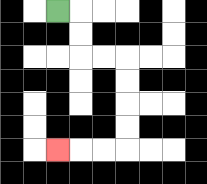{'start': '[2, 0]', 'end': '[2, 6]', 'path_directions': 'R,D,D,R,R,D,D,D,D,L,L,L', 'path_coordinates': '[[2, 0], [3, 0], [3, 1], [3, 2], [4, 2], [5, 2], [5, 3], [5, 4], [5, 5], [5, 6], [4, 6], [3, 6], [2, 6]]'}